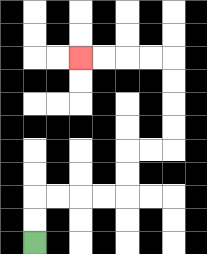{'start': '[1, 10]', 'end': '[3, 2]', 'path_directions': 'U,U,R,R,R,R,U,U,R,R,U,U,U,U,L,L,L,L', 'path_coordinates': '[[1, 10], [1, 9], [1, 8], [2, 8], [3, 8], [4, 8], [5, 8], [5, 7], [5, 6], [6, 6], [7, 6], [7, 5], [7, 4], [7, 3], [7, 2], [6, 2], [5, 2], [4, 2], [3, 2]]'}